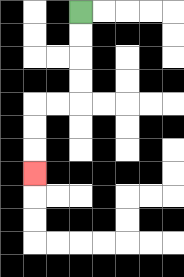{'start': '[3, 0]', 'end': '[1, 7]', 'path_directions': 'D,D,D,D,L,L,D,D,D', 'path_coordinates': '[[3, 0], [3, 1], [3, 2], [3, 3], [3, 4], [2, 4], [1, 4], [1, 5], [1, 6], [1, 7]]'}